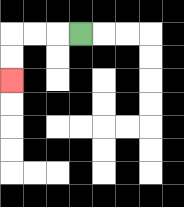{'start': '[3, 1]', 'end': '[0, 3]', 'path_directions': 'L,L,L,D,D', 'path_coordinates': '[[3, 1], [2, 1], [1, 1], [0, 1], [0, 2], [0, 3]]'}